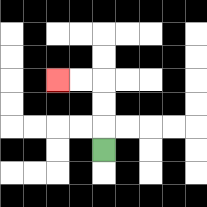{'start': '[4, 6]', 'end': '[2, 3]', 'path_directions': 'U,U,U,L,L', 'path_coordinates': '[[4, 6], [4, 5], [4, 4], [4, 3], [3, 3], [2, 3]]'}